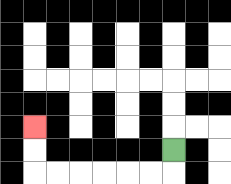{'start': '[7, 6]', 'end': '[1, 5]', 'path_directions': 'D,L,L,L,L,L,L,U,U', 'path_coordinates': '[[7, 6], [7, 7], [6, 7], [5, 7], [4, 7], [3, 7], [2, 7], [1, 7], [1, 6], [1, 5]]'}